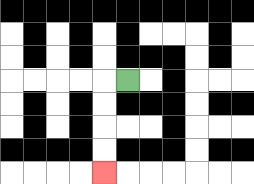{'start': '[5, 3]', 'end': '[4, 7]', 'path_directions': 'L,D,D,D,D', 'path_coordinates': '[[5, 3], [4, 3], [4, 4], [4, 5], [4, 6], [4, 7]]'}